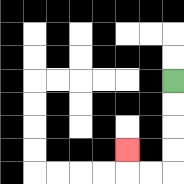{'start': '[7, 3]', 'end': '[5, 6]', 'path_directions': 'D,D,D,D,L,L,U', 'path_coordinates': '[[7, 3], [7, 4], [7, 5], [7, 6], [7, 7], [6, 7], [5, 7], [5, 6]]'}